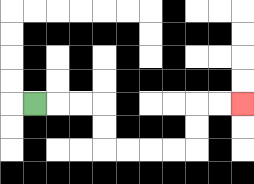{'start': '[1, 4]', 'end': '[10, 4]', 'path_directions': 'R,R,R,D,D,R,R,R,R,U,U,R,R', 'path_coordinates': '[[1, 4], [2, 4], [3, 4], [4, 4], [4, 5], [4, 6], [5, 6], [6, 6], [7, 6], [8, 6], [8, 5], [8, 4], [9, 4], [10, 4]]'}